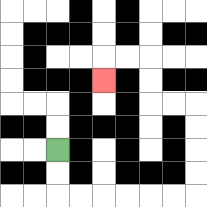{'start': '[2, 6]', 'end': '[4, 3]', 'path_directions': 'D,D,R,R,R,R,R,R,U,U,U,U,L,L,U,U,L,L,D', 'path_coordinates': '[[2, 6], [2, 7], [2, 8], [3, 8], [4, 8], [5, 8], [6, 8], [7, 8], [8, 8], [8, 7], [8, 6], [8, 5], [8, 4], [7, 4], [6, 4], [6, 3], [6, 2], [5, 2], [4, 2], [4, 3]]'}